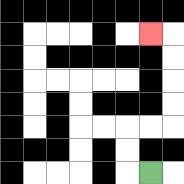{'start': '[6, 7]', 'end': '[6, 1]', 'path_directions': 'L,U,U,R,R,U,U,U,U,L', 'path_coordinates': '[[6, 7], [5, 7], [5, 6], [5, 5], [6, 5], [7, 5], [7, 4], [7, 3], [7, 2], [7, 1], [6, 1]]'}